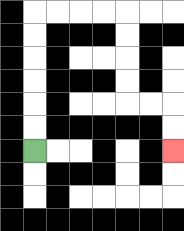{'start': '[1, 6]', 'end': '[7, 6]', 'path_directions': 'U,U,U,U,U,U,R,R,R,R,D,D,D,D,R,R,D,D', 'path_coordinates': '[[1, 6], [1, 5], [1, 4], [1, 3], [1, 2], [1, 1], [1, 0], [2, 0], [3, 0], [4, 0], [5, 0], [5, 1], [5, 2], [5, 3], [5, 4], [6, 4], [7, 4], [7, 5], [7, 6]]'}